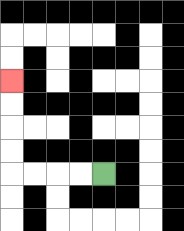{'start': '[4, 7]', 'end': '[0, 3]', 'path_directions': 'L,L,L,L,U,U,U,U', 'path_coordinates': '[[4, 7], [3, 7], [2, 7], [1, 7], [0, 7], [0, 6], [0, 5], [0, 4], [0, 3]]'}